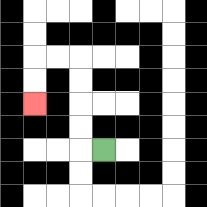{'start': '[4, 6]', 'end': '[1, 4]', 'path_directions': 'L,U,U,U,U,L,L,D,D', 'path_coordinates': '[[4, 6], [3, 6], [3, 5], [3, 4], [3, 3], [3, 2], [2, 2], [1, 2], [1, 3], [1, 4]]'}